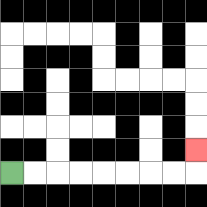{'start': '[0, 7]', 'end': '[8, 6]', 'path_directions': 'R,R,R,R,R,R,R,R,U', 'path_coordinates': '[[0, 7], [1, 7], [2, 7], [3, 7], [4, 7], [5, 7], [6, 7], [7, 7], [8, 7], [8, 6]]'}